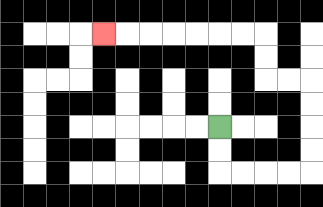{'start': '[9, 5]', 'end': '[4, 1]', 'path_directions': 'D,D,R,R,R,R,U,U,U,U,L,L,U,U,L,L,L,L,L,L,L', 'path_coordinates': '[[9, 5], [9, 6], [9, 7], [10, 7], [11, 7], [12, 7], [13, 7], [13, 6], [13, 5], [13, 4], [13, 3], [12, 3], [11, 3], [11, 2], [11, 1], [10, 1], [9, 1], [8, 1], [7, 1], [6, 1], [5, 1], [4, 1]]'}